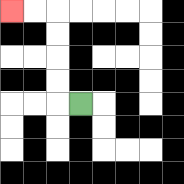{'start': '[3, 4]', 'end': '[0, 0]', 'path_directions': 'L,U,U,U,U,L,L', 'path_coordinates': '[[3, 4], [2, 4], [2, 3], [2, 2], [2, 1], [2, 0], [1, 0], [0, 0]]'}